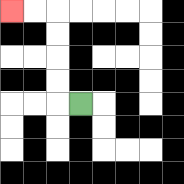{'start': '[3, 4]', 'end': '[0, 0]', 'path_directions': 'L,U,U,U,U,L,L', 'path_coordinates': '[[3, 4], [2, 4], [2, 3], [2, 2], [2, 1], [2, 0], [1, 0], [0, 0]]'}